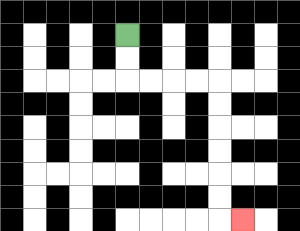{'start': '[5, 1]', 'end': '[10, 9]', 'path_directions': 'D,D,R,R,R,R,D,D,D,D,D,D,R', 'path_coordinates': '[[5, 1], [5, 2], [5, 3], [6, 3], [7, 3], [8, 3], [9, 3], [9, 4], [9, 5], [9, 6], [9, 7], [9, 8], [9, 9], [10, 9]]'}